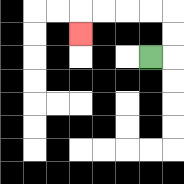{'start': '[6, 2]', 'end': '[3, 1]', 'path_directions': 'R,U,U,L,L,L,L,D', 'path_coordinates': '[[6, 2], [7, 2], [7, 1], [7, 0], [6, 0], [5, 0], [4, 0], [3, 0], [3, 1]]'}